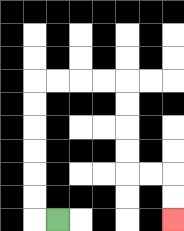{'start': '[2, 9]', 'end': '[7, 9]', 'path_directions': 'L,U,U,U,U,U,U,R,R,R,R,D,D,D,D,R,R,D,D', 'path_coordinates': '[[2, 9], [1, 9], [1, 8], [1, 7], [1, 6], [1, 5], [1, 4], [1, 3], [2, 3], [3, 3], [4, 3], [5, 3], [5, 4], [5, 5], [5, 6], [5, 7], [6, 7], [7, 7], [7, 8], [7, 9]]'}